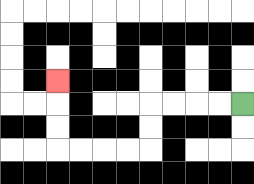{'start': '[10, 4]', 'end': '[2, 3]', 'path_directions': 'L,L,L,L,D,D,L,L,L,L,U,U,U', 'path_coordinates': '[[10, 4], [9, 4], [8, 4], [7, 4], [6, 4], [6, 5], [6, 6], [5, 6], [4, 6], [3, 6], [2, 6], [2, 5], [2, 4], [2, 3]]'}